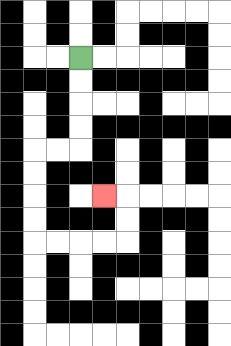{'start': '[3, 2]', 'end': '[4, 8]', 'path_directions': 'D,D,D,D,L,L,D,D,D,D,R,R,R,R,U,U,L', 'path_coordinates': '[[3, 2], [3, 3], [3, 4], [3, 5], [3, 6], [2, 6], [1, 6], [1, 7], [1, 8], [1, 9], [1, 10], [2, 10], [3, 10], [4, 10], [5, 10], [5, 9], [5, 8], [4, 8]]'}